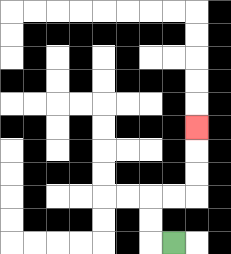{'start': '[7, 10]', 'end': '[8, 5]', 'path_directions': 'L,U,U,R,R,U,U,U', 'path_coordinates': '[[7, 10], [6, 10], [6, 9], [6, 8], [7, 8], [8, 8], [8, 7], [8, 6], [8, 5]]'}